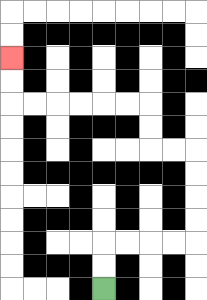{'start': '[4, 12]', 'end': '[0, 2]', 'path_directions': 'U,U,R,R,R,R,U,U,U,U,L,L,U,U,L,L,L,L,L,L,U,U', 'path_coordinates': '[[4, 12], [4, 11], [4, 10], [5, 10], [6, 10], [7, 10], [8, 10], [8, 9], [8, 8], [8, 7], [8, 6], [7, 6], [6, 6], [6, 5], [6, 4], [5, 4], [4, 4], [3, 4], [2, 4], [1, 4], [0, 4], [0, 3], [0, 2]]'}